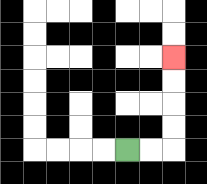{'start': '[5, 6]', 'end': '[7, 2]', 'path_directions': 'R,R,U,U,U,U', 'path_coordinates': '[[5, 6], [6, 6], [7, 6], [7, 5], [7, 4], [7, 3], [7, 2]]'}